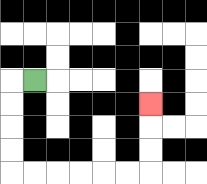{'start': '[1, 3]', 'end': '[6, 4]', 'path_directions': 'L,D,D,D,D,R,R,R,R,R,R,U,U,U', 'path_coordinates': '[[1, 3], [0, 3], [0, 4], [0, 5], [0, 6], [0, 7], [1, 7], [2, 7], [3, 7], [4, 7], [5, 7], [6, 7], [6, 6], [6, 5], [6, 4]]'}